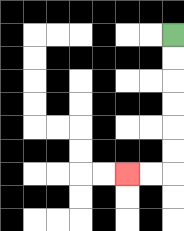{'start': '[7, 1]', 'end': '[5, 7]', 'path_directions': 'D,D,D,D,D,D,L,L', 'path_coordinates': '[[7, 1], [7, 2], [7, 3], [7, 4], [7, 5], [7, 6], [7, 7], [6, 7], [5, 7]]'}